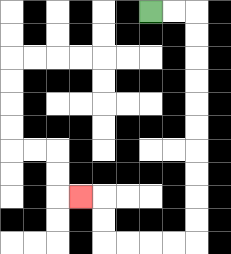{'start': '[6, 0]', 'end': '[3, 8]', 'path_directions': 'R,R,D,D,D,D,D,D,D,D,D,D,L,L,L,L,U,U,L', 'path_coordinates': '[[6, 0], [7, 0], [8, 0], [8, 1], [8, 2], [8, 3], [8, 4], [8, 5], [8, 6], [8, 7], [8, 8], [8, 9], [8, 10], [7, 10], [6, 10], [5, 10], [4, 10], [4, 9], [4, 8], [3, 8]]'}